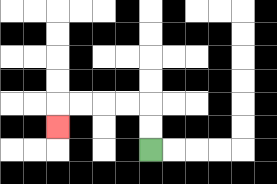{'start': '[6, 6]', 'end': '[2, 5]', 'path_directions': 'U,U,L,L,L,L,D', 'path_coordinates': '[[6, 6], [6, 5], [6, 4], [5, 4], [4, 4], [3, 4], [2, 4], [2, 5]]'}